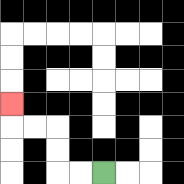{'start': '[4, 7]', 'end': '[0, 4]', 'path_directions': 'L,L,U,U,L,L,U', 'path_coordinates': '[[4, 7], [3, 7], [2, 7], [2, 6], [2, 5], [1, 5], [0, 5], [0, 4]]'}